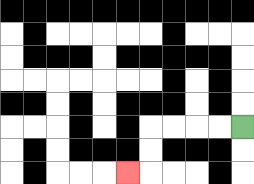{'start': '[10, 5]', 'end': '[5, 7]', 'path_directions': 'L,L,L,L,D,D,L', 'path_coordinates': '[[10, 5], [9, 5], [8, 5], [7, 5], [6, 5], [6, 6], [6, 7], [5, 7]]'}